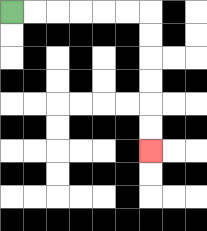{'start': '[0, 0]', 'end': '[6, 6]', 'path_directions': 'R,R,R,R,R,R,D,D,D,D,D,D', 'path_coordinates': '[[0, 0], [1, 0], [2, 0], [3, 0], [4, 0], [5, 0], [6, 0], [6, 1], [6, 2], [6, 3], [6, 4], [6, 5], [6, 6]]'}